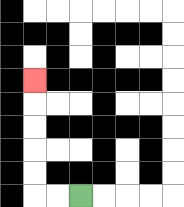{'start': '[3, 8]', 'end': '[1, 3]', 'path_directions': 'L,L,U,U,U,U,U', 'path_coordinates': '[[3, 8], [2, 8], [1, 8], [1, 7], [1, 6], [1, 5], [1, 4], [1, 3]]'}